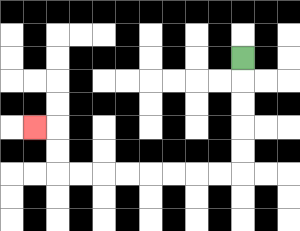{'start': '[10, 2]', 'end': '[1, 5]', 'path_directions': 'D,D,D,D,D,L,L,L,L,L,L,L,L,U,U,L', 'path_coordinates': '[[10, 2], [10, 3], [10, 4], [10, 5], [10, 6], [10, 7], [9, 7], [8, 7], [7, 7], [6, 7], [5, 7], [4, 7], [3, 7], [2, 7], [2, 6], [2, 5], [1, 5]]'}